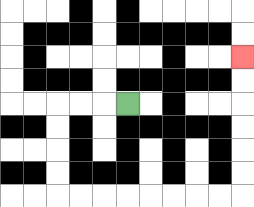{'start': '[5, 4]', 'end': '[10, 2]', 'path_directions': 'L,L,L,D,D,D,D,R,R,R,R,R,R,R,R,U,U,U,U,U,U', 'path_coordinates': '[[5, 4], [4, 4], [3, 4], [2, 4], [2, 5], [2, 6], [2, 7], [2, 8], [3, 8], [4, 8], [5, 8], [6, 8], [7, 8], [8, 8], [9, 8], [10, 8], [10, 7], [10, 6], [10, 5], [10, 4], [10, 3], [10, 2]]'}